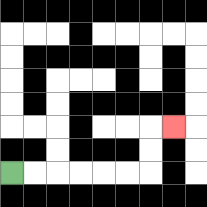{'start': '[0, 7]', 'end': '[7, 5]', 'path_directions': 'R,R,R,R,R,R,U,U,R', 'path_coordinates': '[[0, 7], [1, 7], [2, 7], [3, 7], [4, 7], [5, 7], [6, 7], [6, 6], [6, 5], [7, 5]]'}